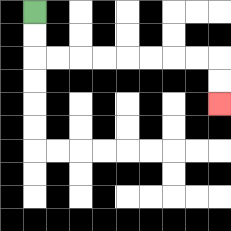{'start': '[1, 0]', 'end': '[9, 4]', 'path_directions': 'D,D,R,R,R,R,R,R,R,R,D,D', 'path_coordinates': '[[1, 0], [1, 1], [1, 2], [2, 2], [3, 2], [4, 2], [5, 2], [6, 2], [7, 2], [8, 2], [9, 2], [9, 3], [9, 4]]'}